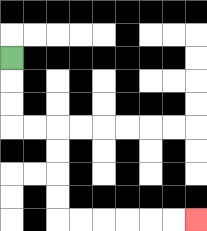{'start': '[0, 2]', 'end': '[8, 9]', 'path_directions': 'D,D,D,R,R,D,D,D,D,R,R,R,R,R,R', 'path_coordinates': '[[0, 2], [0, 3], [0, 4], [0, 5], [1, 5], [2, 5], [2, 6], [2, 7], [2, 8], [2, 9], [3, 9], [4, 9], [5, 9], [6, 9], [7, 9], [8, 9]]'}